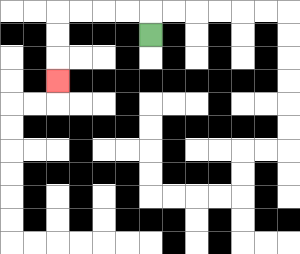{'start': '[6, 1]', 'end': '[2, 3]', 'path_directions': 'U,L,L,L,L,D,D,D', 'path_coordinates': '[[6, 1], [6, 0], [5, 0], [4, 0], [3, 0], [2, 0], [2, 1], [2, 2], [2, 3]]'}